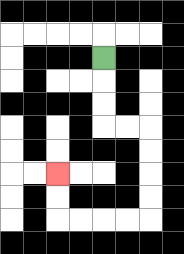{'start': '[4, 2]', 'end': '[2, 7]', 'path_directions': 'D,D,D,R,R,D,D,D,D,L,L,L,L,U,U', 'path_coordinates': '[[4, 2], [4, 3], [4, 4], [4, 5], [5, 5], [6, 5], [6, 6], [6, 7], [6, 8], [6, 9], [5, 9], [4, 9], [3, 9], [2, 9], [2, 8], [2, 7]]'}